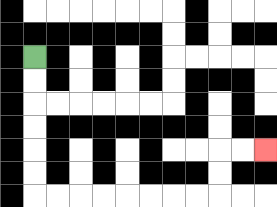{'start': '[1, 2]', 'end': '[11, 6]', 'path_directions': 'D,D,D,D,D,D,R,R,R,R,R,R,R,R,U,U,R,R', 'path_coordinates': '[[1, 2], [1, 3], [1, 4], [1, 5], [1, 6], [1, 7], [1, 8], [2, 8], [3, 8], [4, 8], [5, 8], [6, 8], [7, 8], [8, 8], [9, 8], [9, 7], [9, 6], [10, 6], [11, 6]]'}